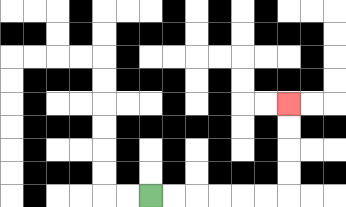{'start': '[6, 8]', 'end': '[12, 4]', 'path_directions': 'R,R,R,R,R,R,U,U,U,U', 'path_coordinates': '[[6, 8], [7, 8], [8, 8], [9, 8], [10, 8], [11, 8], [12, 8], [12, 7], [12, 6], [12, 5], [12, 4]]'}